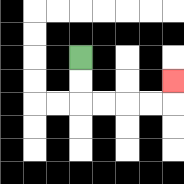{'start': '[3, 2]', 'end': '[7, 3]', 'path_directions': 'D,D,R,R,R,R,U', 'path_coordinates': '[[3, 2], [3, 3], [3, 4], [4, 4], [5, 4], [6, 4], [7, 4], [7, 3]]'}